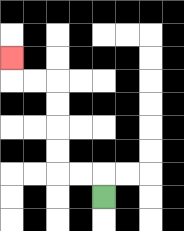{'start': '[4, 8]', 'end': '[0, 2]', 'path_directions': 'U,L,L,U,U,U,U,L,L,U', 'path_coordinates': '[[4, 8], [4, 7], [3, 7], [2, 7], [2, 6], [2, 5], [2, 4], [2, 3], [1, 3], [0, 3], [0, 2]]'}